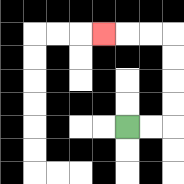{'start': '[5, 5]', 'end': '[4, 1]', 'path_directions': 'R,R,U,U,U,U,L,L,L', 'path_coordinates': '[[5, 5], [6, 5], [7, 5], [7, 4], [7, 3], [7, 2], [7, 1], [6, 1], [5, 1], [4, 1]]'}